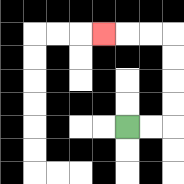{'start': '[5, 5]', 'end': '[4, 1]', 'path_directions': 'R,R,U,U,U,U,L,L,L', 'path_coordinates': '[[5, 5], [6, 5], [7, 5], [7, 4], [7, 3], [7, 2], [7, 1], [6, 1], [5, 1], [4, 1]]'}